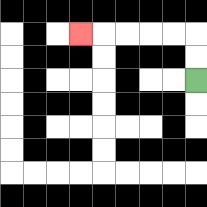{'start': '[8, 3]', 'end': '[3, 1]', 'path_directions': 'U,U,L,L,L,L,L', 'path_coordinates': '[[8, 3], [8, 2], [8, 1], [7, 1], [6, 1], [5, 1], [4, 1], [3, 1]]'}